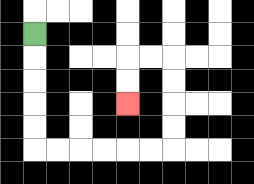{'start': '[1, 1]', 'end': '[5, 4]', 'path_directions': 'D,D,D,D,D,R,R,R,R,R,R,U,U,U,U,L,L,D,D', 'path_coordinates': '[[1, 1], [1, 2], [1, 3], [1, 4], [1, 5], [1, 6], [2, 6], [3, 6], [4, 6], [5, 6], [6, 6], [7, 6], [7, 5], [7, 4], [7, 3], [7, 2], [6, 2], [5, 2], [5, 3], [5, 4]]'}